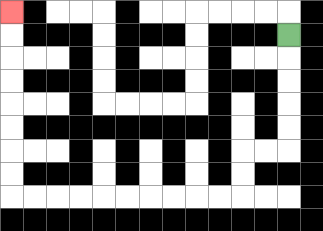{'start': '[12, 1]', 'end': '[0, 0]', 'path_directions': 'D,D,D,D,D,L,L,D,D,L,L,L,L,L,L,L,L,L,L,U,U,U,U,U,U,U,U', 'path_coordinates': '[[12, 1], [12, 2], [12, 3], [12, 4], [12, 5], [12, 6], [11, 6], [10, 6], [10, 7], [10, 8], [9, 8], [8, 8], [7, 8], [6, 8], [5, 8], [4, 8], [3, 8], [2, 8], [1, 8], [0, 8], [0, 7], [0, 6], [0, 5], [0, 4], [0, 3], [0, 2], [0, 1], [0, 0]]'}